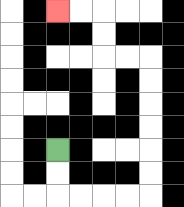{'start': '[2, 6]', 'end': '[2, 0]', 'path_directions': 'D,D,R,R,R,R,U,U,U,U,U,U,L,L,U,U,L,L', 'path_coordinates': '[[2, 6], [2, 7], [2, 8], [3, 8], [4, 8], [5, 8], [6, 8], [6, 7], [6, 6], [6, 5], [6, 4], [6, 3], [6, 2], [5, 2], [4, 2], [4, 1], [4, 0], [3, 0], [2, 0]]'}